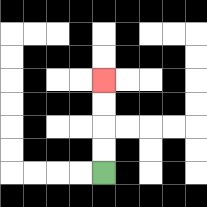{'start': '[4, 7]', 'end': '[4, 3]', 'path_directions': 'U,U,U,U', 'path_coordinates': '[[4, 7], [4, 6], [4, 5], [4, 4], [4, 3]]'}